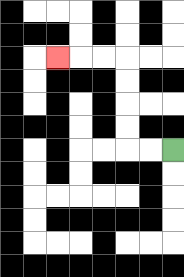{'start': '[7, 6]', 'end': '[2, 2]', 'path_directions': 'L,L,U,U,U,U,L,L,L', 'path_coordinates': '[[7, 6], [6, 6], [5, 6], [5, 5], [5, 4], [5, 3], [5, 2], [4, 2], [3, 2], [2, 2]]'}